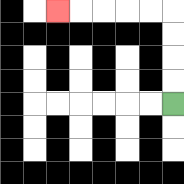{'start': '[7, 4]', 'end': '[2, 0]', 'path_directions': 'U,U,U,U,L,L,L,L,L', 'path_coordinates': '[[7, 4], [7, 3], [7, 2], [7, 1], [7, 0], [6, 0], [5, 0], [4, 0], [3, 0], [2, 0]]'}